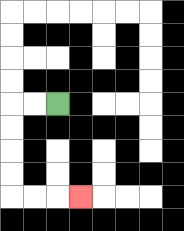{'start': '[2, 4]', 'end': '[3, 8]', 'path_directions': 'L,L,D,D,D,D,R,R,R', 'path_coordinates': '[[2, 4], [1, 4], [0, 4], [0, 5], [0, 6], [0, 7], [0, 8], [1, 8], [2, 8], [3, 8]]'}